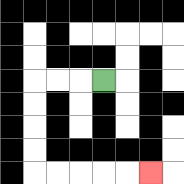{'start': '[4, 3]', 'end': '[6, 7]', 'path_directions': 'L,L,L,D,D,D,D,R,R,R,R,R', 'path_coordinates': '[[4, 3], [3, 3], [2, 3], [1, 3], [1, 4], [1, 5], [1, 6], [1, 7], [2, 7], [3, 7], [4, 7], [5, 7], [6, 7]]'}